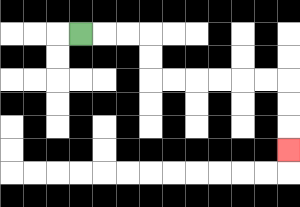{'start': '[3, 1]', 'end': '[12, 6]', 'path_directions': 'R,R,R,D,D,R,R,R,R,R,R,D,D,D', 'path_coordinates': '[[3, 1], [4, 1], [5, 1], [6, 1], [6, 2], [6, 3], [7, 3], [8, 3], [9, 3], [10, 3], [11, 3], [12, 3], [12, 4], [12, 5], [12, 6]]'}